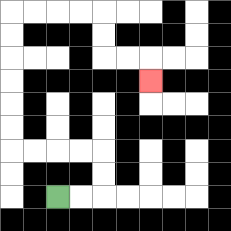{'start': '[2, 8]', 'end': '[6, 3]', 'path_directions': 'R,R,U,U,L,L,L,L,U,U,U,U,U,U,R,R,R,R,D,D,R,R,D', 'path_coordinates': '[[2, 8], [3, 8], [4, 8], [4, 7], [4, 6], [3, 6], [2, 6], [1, 6], [0, 6], [0, 5], [0, 4], [0, 3], [0, 2], [0, 1], [0, 0], [1, 0], [2, 0], [3, 0], [4, 0], [4, 1], [4, 2], [5, 2], [6, 2], [6, 3]]'}